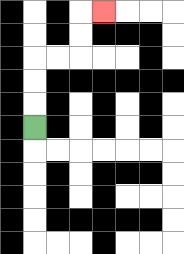{'start': '[1, 5]', 'end': '[4, 0]', 'path_directions': 'U,U,U,R,R,U,U,R', 'path_coordinates': '[[1, 5], [1, 4], [1, 3], [1, 2], [2, 2], [3, 2], [3, 1], [3, 0], [4, 0]]'}